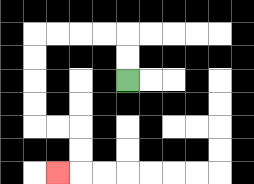{'start': '[5, 3]', 'end': '[2, 7]', 'path_directions': 'U,U,L,L,L,L,D,D,D,D,R,R,D,D,L', 'path_coordinates': '[[5, 3], [5, 2], [5, 1], [4, 1], [3, 1], [2, 1], [1, 1], [1, 2], [1, 3], [1, 4], [1, 5], [2, 5], [3, 5], [3, 6], [3, 7], [2, 7]]'}